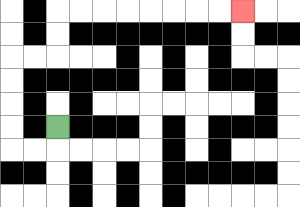{'start': '[2, 5]', 'end': '[10, 0]', 'path_directions': 'D,L,L,U,U,U,U,R,R,U,U,R,R,R,R,R,R,R,R', 'path_coordinates': '[[2, 5], [2, 6], [1, 6], [0, 6], [0, 5], [0, 4], [0, 3], [0, 2], [1, 2], [2, 2], [2, 1], [2, 0], [3, 0], [4, 0], [5, 0], [6, 0], [7, 0], [8, 0], [9, 0], [10, 0]]'}